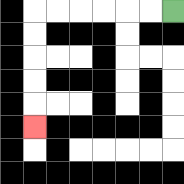{'start': '[7, 0]', 'end': '[1, 5]', 'path_directions': 'L,L,L,L,L,L,D,D,D,D,D', 'path_coordinates': '[[7, 0], [6, 0], [5, 0], [4, 0], [3, 0], [2, 0], [1, 0], [1, 1], [1, 2], [1, 3], [1, 4], [1, 5]]'}